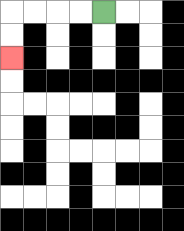{'start': '[4, 0]', 'end': '[0, 2]', 'path_directions': 'L,L,L,L,D,D', 'path_coordinates': '[[4, 0], [3, 0], [2, 0], [1, 0], [0, 0], [0, 1], [0, 2]]'}